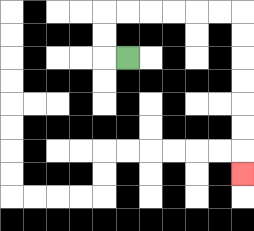{'start': '[5, 2]', 'end': '[10, 7]', 'path_directions': 'L,U,U,R,R,R,R,R,R,D,D,D,D,D,D,D', 'path_coordinates': '[[5, 2], [4, 2], [4, 1], [4, 0], [5, 0], [6, 0], [7, 0], [8, 0], [9, 0], [10, 0], [10, 1], [10, 2], [10, 3], [10, 4], [10, 5], [10, 6], [10, 7]]'}